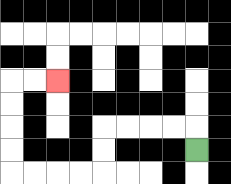{'start': '[8, 6]', 'end': '[2, 3]', 'path_directions': 'U,L,L,L,L,D,D,L,L,L,L,U,U,U,U,R,R', 'path_coordinates': '[[8, 6], [8, 5], [7, 5], [6, 5], [5, 5], [4, 5], [4, 6], [4, 7], [3, 7], [2, 7], [1, 7], [0, 7], [0, 6], [0, 5], [0, 4], [0, 3], [1, 3], [2, 3]]'}